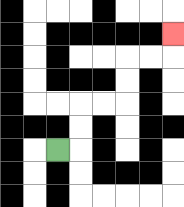{'start': '[2, 6]', 'end': '[7, 1]', 'path_directions': 'R,U,U,R,R,U,U,R,R,U', 'path_coordinates': '[[2, 6], [3, 6], [3, 5], [3, 4], [4, 4], [5, 4], [5, 3], [5, 2], [6, 2], [7, 2], [7, 1]]'}